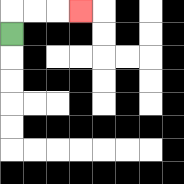{'start': '[0, 1]', 'end': '[3, 0]', 'path_directions': 'U,R,R,R', 'path_coordinates': '[[0, 1], [0, 0], [1, 0], [2, 0], [3, 0]]'}